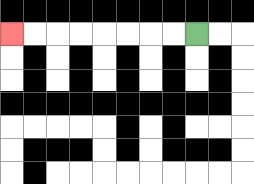{'start': '[8, 1]', 'end': '[0, 1]', 'path_directions': 'L,L,L,L,L,L,L,L', 'path_coordinates': '[[8, 1], [7, 1], [6, 1], [5, 1], [4, 1], [3, 1], [2, 1], [1, 1], [0, 1]]'}